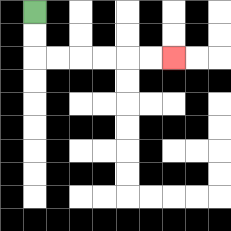{'start': '[1, 0]', 'end': '[7, 2]', 'path_directions': 'D,D,R,R,R,R,R,R', 'path_coordinates': '[[1, 0], [1, 1], [1, 2], [2, 2], [3, 2], [4, 2], [5, 2], [6, 2], [7, 2]]'}